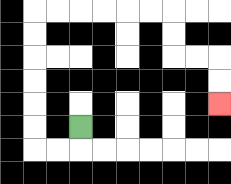{'start': '[3, 5]', 'end': '[9, 4]', 'path_directions': 'D,L,L,U,U,U,U,U,U,R,R,R,R,R,R,D,D,R,R,D,D', 'path_coordinates': '[[3, 5], [3, 6], [2, 6], [1, 6], [1, 5], [1, 4], [1, 3], [1, 2], [1, 1], [1, 0], [2, 0], [3, 0], [4, 0], [5, 0], [6, 0], [7, 0], [7, 1], [7, 2], [8, 2], [9, 2], [9, 3], [9, 4]]'}